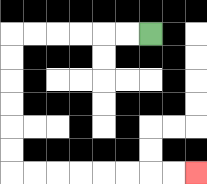{'start': '[6, 1]', 'end': '[8, 7]', 'path_directions': 'L,L,L,L,L,L,D,D,D,D,D,D,R,R,R,R,R,R,R,R', 'path_coordinates': '[[6, 1], [5, 1], [4, 1], [3, 1], [2, 1], [1, 1], [0, 1], [0, 2], [0, 3], [0, 4], [0, 5], [0, 6], [0, 7], [1, 7], [2, 7], [3, 7], [4, 7], [5, 7], [6, 7], [7, 7], [8, 7]]'}